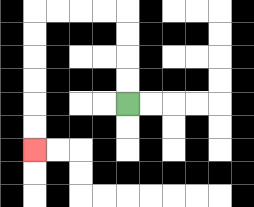{'start': '[5, 4]', 'end': '[1, 6]', 'path_directions': 'U,U,U,U,L,L,L,L,D,D,D,D,D,D', 'path_coordinates': '[[5, 4], [5, 3], [5, 2], [5, 1], [5, 0], [4, 0], [3, 0], [2, 0], [1, 0], [1, 1], [1, 2], [1, 3], [1, 4], [1, 5], [1, 6]]'}